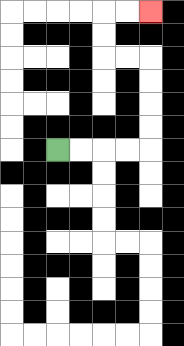{'start': '[2, 6]', 'end': '[6, 0]', 'path_directions': 'R,R,R,R,U,U,U,U,L,L,U,U,R,R', 'path_coordinates': '[[2, 6], [3, 6], [4, 6], [5, 6], [6, 6], [6, 5], [6, 4], [6, 3], [6, 2], [5, 2], [4, 2], [4, 1], [4, 0], [5, 0], [6, 0]]'}